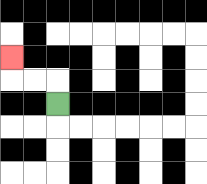{'start': '[2, 4]', 'end': '[0, 2]', 'path_directions': 'U,L,L,U', 'path_coordinates': '[[2, 4], [2, 3], [1, 3], [0, 3], [0, 2]]'}